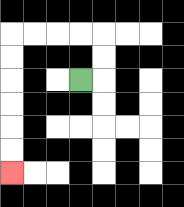{'start': '[3, 3]', 'end': '[0, 7]', 'path_directions': 'R,U,U,L,L,L,L,D,D,D,D,D,D', 'path_coordinates': '[[3, 3], [4, 3], [4, 2], [4, 1], [3, 1], [2, 1], [1, 1], [0, 1], [0, 2], [0, 3], [0, 4], [0, 5], [0, 6], [0, 7]]'}